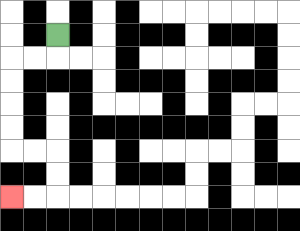{'start': '[2, 1]', 'end': '[0, 8]', 'path_directions': 'D,L,L,D,D,D,D,R,R,D,D,L,L', 'path_coordinates': '[[2, 1], [2, 2], [1, 2], [0, 2], [0, 3], [0, 4], [0, 5], [0, 6], [1, 6], [2, 6], [2, 7], [2, 8], [1, 8], [0, 8]]'}